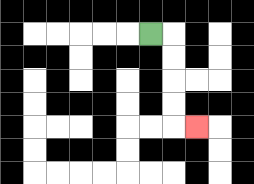{'start': '[6, 1]', 'end': '[8, 5]', 'path_directions': 'R,D,D,D,D,R', 'path_coordinates': '[[6, 1], [7, 1], [7, 2], [7, 3], [7, 4], [7, 5], [8, 5]]'}